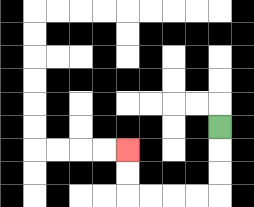{'start': '[9, 5]', 'end': '[5, 6]', 'path_directions': 'D,D,D,L,L,L,L,U,U', 'path_coordinates': '[[9, 5], [9, 6], [9, 7], [9, 8], [8, 8], [7, 8], [6, 8], [5, 8], [5, 7], [5, 6]]'}